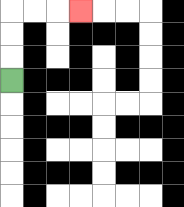{'start': '[0, 3]', 'end': '[3, 0]', 'path_directions': 'U,U,U,R,R,R', 'path_coordinates': '[[0, 3], [0, 2], [0, 1], [0, 0], [1, 0], [2, 0], [3, 0]]'}